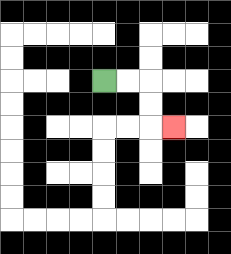{'start': '[4, 3]', 'end': '[7, 5]', 'path_directions': 'R,R,D,D,R', 'path_coordinates': '[[4, 3], [5, 3], [6, 3], [6, 4], [6, 5], [7, 5]]'}